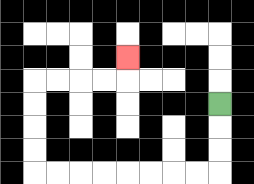{'start': '[9, 4]', 'end': '[5, 2]', 'path_directions': 'D,D,D,L,L,L,L,L,L,L,L,U,U,U,U,R,R,R,R,U', 'path_coordinates': '[[9, 4], [9, 5], [9, 6], [9, 7], [8, 7], [7, 7], [6, 7], [5, 7], [4, 7], [3, 7], [2, 7], [1, 7], [1, 6], [1, 5], [1, 4], [1, 3], [2, 3], [3, 3], [4, 3], [5, 3], [5, 2]]'}